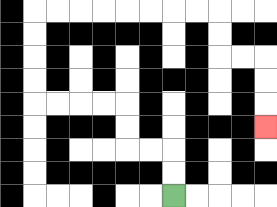{'start': '[7, 8]', 'end': '[11, 5]', 'path_directions': 'U,U,L,L,U,U,L,L,L,L,U,U,U,U,R,R,R,R,R,R,R,R,D,D,R,R,D,D,D', 'path_coordinates': '[[7, 8], [7, 7], [7, 6], [6, 6], [5, 6], [5, 5], [5, 4], [4, 4], [3, 4], [2, 4], [1, 4], [1, 3], [1, 2], [1, 1], [1, 0], [2, 0], [3, 0], [4, 0], [5, 0], [6, 0], [7, 0], [8, 0], [9, 0], [9, 1], [9, 2], [10, 2], [11, 2], [11, 3], [11, 4], [11, 5]]'}